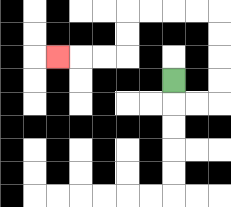{'start': '[7, 3]', 'end': '[2, 2]', 'path_directions': 'D,R,R,U,U,U,U,L,L,L,L,D,D,L,L,L', 'path_coordinates': '[[7, 3], [7, 4], [8, 4], [9, 4], [9, 3], [9, 2], [9, 1], [9, 0], [8, 0], [7, 0], [6, 0], [5, 0], [5, 1], [5, 2], [4, 2], [3, 2], [2, 2]]'}